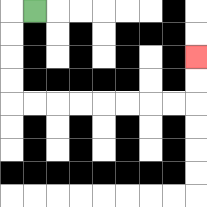{'start': '[1, 0]', 'end': '[8, 2]', 'path_directions': 'L,D,D,D,D,R,R,R,R,R,R,R,R,U,U', 'path_coordinates': '[[1, 0], [0, 0], [0, 1], [0, 2], [0, 3], [0, 4], [1, 4], [2, 4], [3, 4], [4, 4], [5, 4], [6, 4], [7, 4], [8, 4], [8, 3], [8, 2]]'}